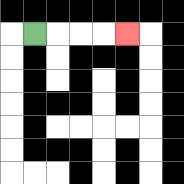{'start': '[1, 1]', 'end': '[5, 1]', 'path_directions': 'R,R,R,R', 'path_coordinates': '[[1, 1], [2, 1], [3, 1], [4, 1], [5, 1]]'}